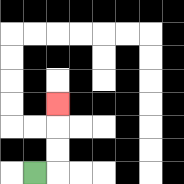{'start': '[1, 7]', 'end': '[2, 4]', 'path_directions': 'R,U,U,U', 'path_coordinates': '[[1, 7], [2, 7], [2, 6], [2, 5], [2, 4]]'}